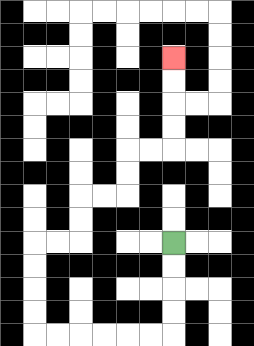{'start': '[7, 10]', 'end': '[7, 2]', 'path_directions': 'D,D,D,D,L,L,L,L,L,L,U,U,U,U,R,R,U,U,R,R,U,U,R,R,U,U,U,U', 'path_coordinates': '[[7, 10], [7, 11], [7, 12], [7, 13], [7, 14], [6, 14], [5, 14], [4, 14], [3, 14], [2, 14], [1, 14], [1, 13], [1, 12], [1, 11], [1, 10], [2, 10], [3, 10], [3, 9], [3, 8], [4, 8], [5, 8], [5, 7], [5, 6], [6, 6], [7, 6], [7, 5], [7, 4], [7, 3], [7, 2]]'}